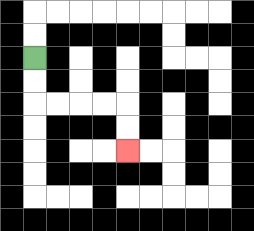{'start': '[1, 2]', 'end': '[5, 6]', 'path_directions': 'D,D,R,R,R,R,D,D', 'path_coordinates': '[[1, 2], [1, 3], [1, 4], [2, 4], [3, 4], [4, 4], [5, 4], [5, 5], [5, 6]]'}